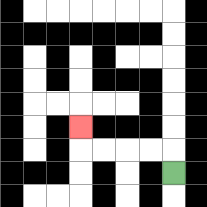{'start': '[7, 7]', 'end': '[3, 5]', 'path_directions': 'U,L,L,L,L,U', 'path_coordinates': '[[7, 7], [7, 6], [6, 6], [5, 6], [4, 6], [3, 6], [3, 5]]'}